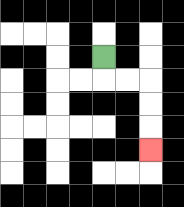{'start': '[4, 2]', 'end': '[6, 6]', 'path_directions': 'D,R,R,D,D,D', 'path_coordinates': '[[4, 2], [4, 3], [5, 3], [6, 3], [6, 4], [6, 5], [6, 6]]'}